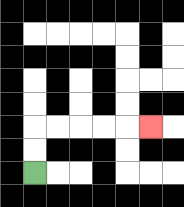{'start': '[1, 7]', 'end': '[6, 5]', 'path_directions': 'U,U,R,R,R,R,R', 'path_coordinates': '[[1, 7], [1, 6], [1, 5], [2, 5], [3, 5], [4, 5], [5, 5], [6, 5]]'}